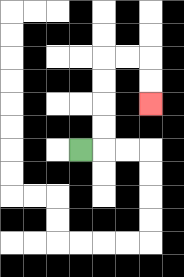{'start': '[3, 6]', 'end': '[6, 4]', 'path_directions': 'R,U,U,U,U,R,R,D,D', 'path_coordinates': '[[3, 6], [4, 6], [4, 5], [4, 4], [4, 3], [4, 2], [5, 2], [6, 2], [6, 3], [6, 4]]'}